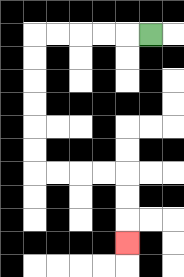{'start': '[6, 1]', 'end': '[5, 10]', 'path_directions': 'L,L,L,L,L,D,D,D,D,D,D,R,R,R,R,D,D,D', 'path_coordinates': '[[6, 1], [5, 1], [4, 1], [3, 1], [2, 1], [1, 1], [1, 2], [1, 3], [1, 4], [1, 5], [1, 6], [1, 7], [2, 7], [3, 7], [4, 7], [5, 7], [5, 8], [5, 9], [5, 10]]'}